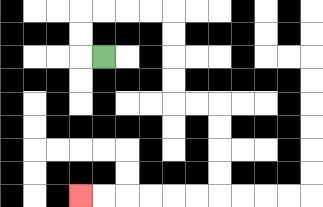{'start': '[4, 2]', 'end': '[3, 8]', 'path_directions': 'L,U,U,R,R,R,R,D,D,D,D,R,R,D,D,D,D,L,L,L,L,L,L', 'path_coordinates': '[[4, 2], [3, 2], [3, 1], [3, 0], [4, 0], [5, 0], [6, 0], [7, 0], [7, 1], [7, 2], [7, 3], [7, 4], [8, 4], [9, 4], [9, 5], [9, 6], [9, 7], [9, 8], [8, 8], [7, 8], [6, 8], [5, 8], [4, 8], [3, 8]]'}